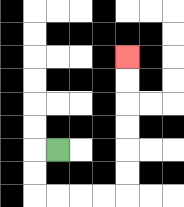{'start': '[2, 6]', 'end': '[5, 2]', 'path_directions': 'L,D,D,R,R,R,R,U,U,U,U,U,U', 'path_coordinates': '[[2, 6], [1, 6], [1, 7], [1, 8], [2, 8], [3, 8], [4, 8], [5, 8], [5, 7], [5, 6], [5, 5], [5, 4], [5, 3], [5, 2]]'}